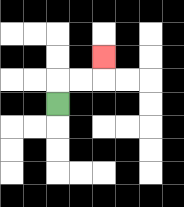{'start': '[2, 4]', 'end': '[4, 2]', 'path_directions': 'U,R,R,U', 'path_coordinates': '[[2, 4], [2, 3], [3, 3], [4, 3], [4, 2]]'}